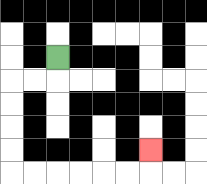{'start': '[2, 2]', 'end': '[6, 6]', 'path_directions': 'D,L,L,D,D,D,D,R,R,R,R,R,R,U', 'path_coordinates': '[[2, 2], [2, 3], [1, 3], [0, 3], [0, 4], [0, 5], [0, 6], [0, 7], [1, 7], [2, 7], [3, 7], [4, 7], [5, 7], [6, 7], [6, 6]]'}